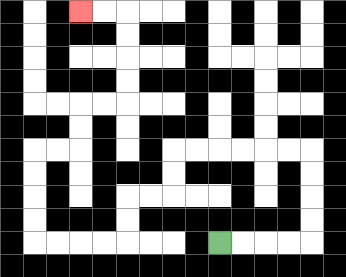{'start': '[9, 10]', 'end': '[3, 0]', 'path_directions': 'R,R,R,R,U,U,U,U,L,L,L,L,L,L,D,D,L,L,D,D,L,L,L,L,U,U,U,U,R,R,U,U,R,R,U,U,U,U,L,L', 'path_coordinates': '[[9, 10], [10, 10], [11, 10], [12, 10], [13, 10], [13, 9], [13, 8], [13, 7], [13, 6], [12, 6], [11, 6], [10, 6], [9, 6], [8, 6], [7, 6], [7, 7], [7, 8], [6, 8], [5, 8], [5, 9], [5, 10], [4, 10], [3, 10], [2, 10], [1, 10], [1, 9], [1, 8], [1, 7], [1, 6], [2, 6], [3, 6], [3, 5], [3, 4], [4, 4], [5, 4], [5, 3], [5, 2], [5, 1], [5, 0], [4, 0], [3, 0]]'}